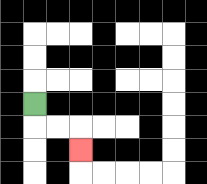{'start': '[1, 4]', 'end': '[3, 6]', 'path_directions': 'D,R,R,D', 'path_coordinates': '[[1, 4], [1, 5], [2, 5], [3, 5], [3, 6]]'}